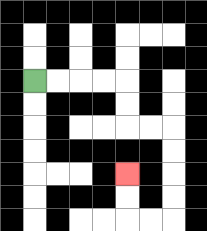{'start': '[1, 3]', 'end': '[5, 7]', 'path_directions': 'R,R,R,R,D,D,R,R,D,D,D,D,L,L,U,U', 'path_coordinates': '[[1, 3], [2, 3], [3, 3], [4, 3], [5, 3], [5, 4], [5, 5], [6, 5], [7, 5], [7, 6], [7, 7], [7, 8], [7, 9], [6, 9], [5, 9], [5, 8], [5, 7]]'}